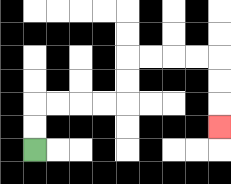{'start': '[1, 6]', 'end': '[9, 5]', 'path_directions': 'U,U,R,R,R,R,U,U,R,R,R,R,D,D,D', 'path_coordinates': '[[1, 6], [1, 5], [1, 4], [2, 4], [3, 4], [4, 4], [5, 4], [5, 3], [5, 2], [6, 2], [7, 2], [8, 2], [9, 2], [9, 3], [9, 4], [9, 5]]'}